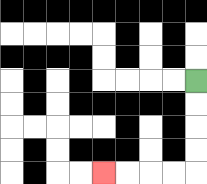{'start': '[8, 3]', 'end': '[4, 7]', 'path_directions': 'D,D,D,D,L,L,L,L', 'path_coordinates': '[[8, 3], [8, 4], [8, 5], [8, 6], [8, 7], [7, 7], [6, 7], [5, 7], [4, 7]]'}